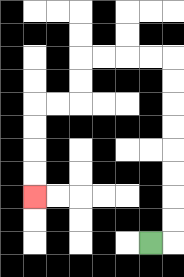{'start': '[6, 10]', 'end': '[1, 8]', 'path_directions': 'R,U,U,U,U,U,U,U,U,L,L,L,L,D,D,L,L,D,D,D,D', 'path_coordinates': '[[6, 10], [7, 10], [7, 9], [7, 8], [7, 7], [7, 6], [7, 5], [7, 4], [7, 3], [7, 2], [6, 2], [5, 2], [4, 2], [3, 2], [3, 3], [3, 4], [2, 4], [1, 4], [1, 5], [1, 6], [1, 7], [1, 8]]'}